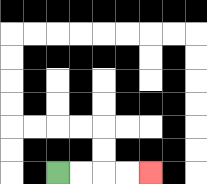{'start': '[2, 7]', 'end': '[6, 7]', 'path_directions': 'R,R,R,R', 'path_coordinates': '[[2, 7], [3, 7], [4, 7], [5, 7], [6, 7]]'}